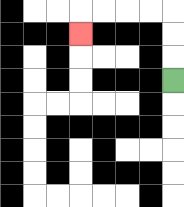{'start': '[7, 3]', 'end': '[3, 1]', 'path_directions': 'U,U,U,L,L,L,L,D', 'path_coordinates': '[[7, 3], [7, 2], [7, 1], [7, 0], [6, 0], [5, 0], [4, 0], [3, 0], [3, 1]]'}